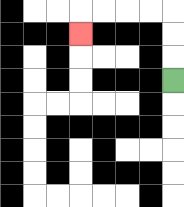{'start': '[7, 3]', 'end': '[3, 1]', 'path_directions': 'U,U,U,L,L,L,L,D', 'path_coordinates': '[[7, 3], [7, 2], [7, 1], [7, 0], [6, 0], [5, 0], [4, 0], [3, 0], [3, 1]]'}